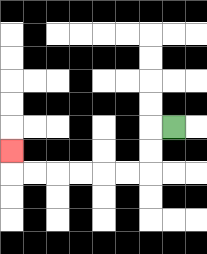{'start': '[7, 5]', 'end': '[0, 6]', 'path_directions': 'L,D,D,L,L,L,L,L,L,U', 'path_coordinates': '[[7, 5], [6, 5], [6, 6], [6, 7], [5, 7], [4, 7], [3, 7], [2, 7], [1, 7], [0, 7], [0, 6]]'}